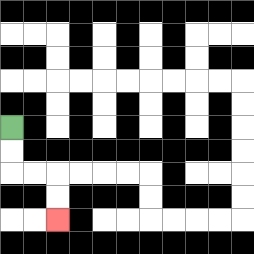{'start': '[0, 5]', 'end': '[2, 9]', 'path_directions': 'D,D,R,R,D,D', 'path_coordinates': '[[0, 5], [0, 6], [0, 7], [1, 7], [2, 7], [2, 8], [2, 9]]'}